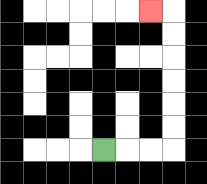{'start': '[4, 6]', 'end': '[6, 0]', 'path_directions': 'R,R,R,U,U,U,U,U,U,L', 'path_coordinates': '[[4, 6], [5, 6], [6, 6], [7, 6], [7, 5], [7, 4], [7, 3], [7, 2], [7, 1], [7, 0], [6, 0]]'}